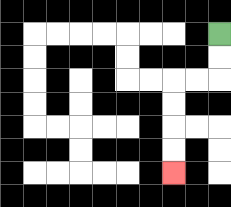{'start': '[9, 1]', 'end': '[7, 7]', 'path_directions': 'D,D,L,L,D,D,D,D', 'path_coordinates': '[[9, 1], [9, 2], [9, 3], [8, 3], [7, 3], [7, 4], [7, 5], [7, 6], [7, 7]]'}